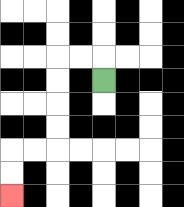{'start': '[4, 3]', 'end': '[0, 8]', 'path_directions': 'U,L,L,D,D,D,D,L,L,D,D', 'path_coordinates': '[[4, 3], [4, 2], [3, 2], [2, 2], [2, 3], [2, 4], [2, 5], [2, 6], [1, 6], [0, 6], [0, 7], [0, 8]]'}